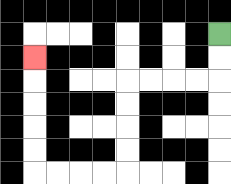{'start': '[9, 1]', 'end': '[1, 2]', 'path_directions': 'D,D,L,L,L,L,D,D,D,D,L,L,L,L,U,U,U,U,U', 'path_coordinates': '[[9, 1], [9, 2], [9, 3], [8, 3], [7, 3], [6, 3], [5, 3], [5, 4], [5, 5], [5, 6], [5, 7], [4, 7], [3, 7], [2, 7], [1, 7], [1, 6], [1, 5], [1, 4], [1, 3], [1, 2]]'}